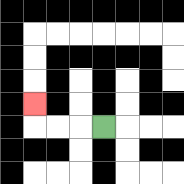{'start': '[4, 5]', 'end': '[1, 4]', 'path_directions': 'L,L,L,U', 'path_coordinates': '[[4, 5], [3, 5], [2, 5], [1, 5], [1, 4]]'}